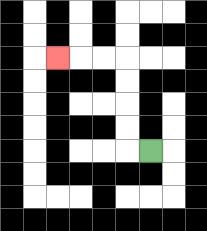{'start': '[6, 6]', 'end': '[2, 2]', 'path_directions': 'L,U,U,U,U,L,L,L', 'path_coordinates': '[[6, 6], [5, 6], [5, 5], [5, 4], [5, 3], [5, 2], [4, 2], [3, 2], [2, 2]]'}